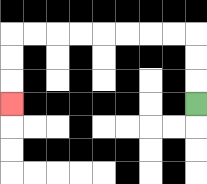{'start': '[8, 4]', 'end': '[0, 4]', 'path_directions': 'U,U,U,L,L,L,L,L,L,L,L,D,D,D', 'path_coordinates': '[[8, 4], [8, 3], [8, 2], [8, 1], [7, 1], [6, 1], [5, 1], [4, 1], [3, 1], [2, 1], [1, 1], [0, 1], [0, 2], [0, 3], [0, 4]]'}